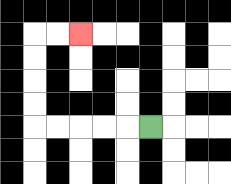{'start': '[6, 5]', 'end': '[3, 1]', 'path_directions': 'L,L,L,L,L,U,U,U,U,R,R', 'path_coordinates': '[[6, 5], [5, 5], [4, 5], [3, 5], [2, 5], [1, 5], [1, 4], [1, 3], [1, 2], [1, 1], [2, 1], [3, 1]]'}